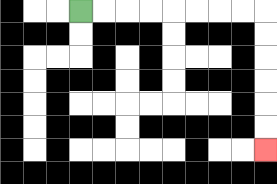{'start': '[3, 0]', 'end': '[11, 6]', 'path_directions': 'R,R,R,R,R,R,R,R,D,D,D,D,D,D', 'path_coordinates': '[[3, 0], [4, 0], [5, 0], [6, 0], [7, 0], [8, 0], [9, 0], [10, 0], [11, 0], [11, 1], [11, 2], [11, 3], [11, 4], [11, 5], [11, 6]]'}